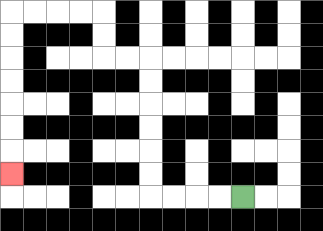{'start': '[10, 8]', 'end': '[0, 7]', 'path_directions': 'L,L,L,L,U,U,U,U,U,U,L,L,U,U,L,L,L,L,D,D,D,D,D,D,D', 'path_coordinates': '[[10, 8], [9, 8], [8, 8], [7, 8], [6, 8], [6, 7], [6, 6], [6, 5], [6, 4], [6, 3], [6, 2], [5, 2], [4, 2], [4, 1], [4, 0], [3, 0], [2, 0], [1, 0], [0, 0], [0, 1], [0, 2], [0, 3], [0, 4], [0, 5], [0, 6], [0, 7]]'}